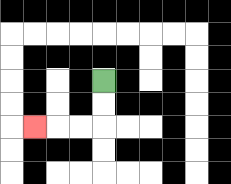{'start': '[4, 3]', 'end': '[1, 5]', 'path_directions': 'D,D,L,L,L', 'path_coordinates': '[[4, 3], [4, 4], [4, 5], [3, 5], [2, 5], [1, 5]]'}